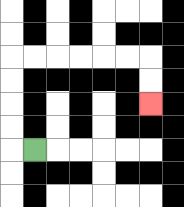{'start': '[1, 6]', 'end': '[6, 4]', 'path_directions': 'L,U,U,U,U,R,R,R,R,R,R,D,D', 'path_coordinates': '[[1, 6], [0, 6], [0, 5], [0, 4], [0, 3], [0, 2], [1, 2], [2, 2], [3, 2], [4, 2], [5, 2], [6, 2], [6, 3], [6, 4]]'}